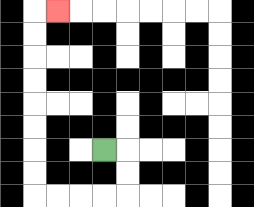{'start': '[4, 6]', 'end': '[2, 0]', 'path_directions': 'R,D,D,L,L,L,L,U,U,U,U,U,U,U,U,R', 'path_coordinates': '[[4, 6], [5, 6], [5, 7], [5, 8], [4, 8], [3, 8], [2, 8], [1, 8], [1, 7], [1, 6], [1, 5], [1, 4], [1, 3], [1, 2], [1, 1], [1, 0], [2, 0]]'}